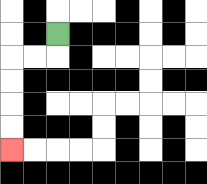{'start': '[2, 1]', 'end': '[0, 6]', 'path_directions': 'D,L,L,D,D,D,D', 'path_coordinates': '[[2, 1], [2, 2], [1, 2], [0, 2], [0, 3], [0, 4], [0, 5], [0, 6]]'}